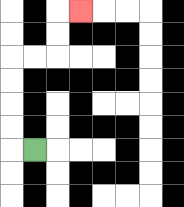{'start': '[1, 6]', 'end': '[3, 0]', 'path_directions': 'L,U,U,U,U,R,R,U,U,R', 'path_coordinates': '[[1, 6], [0, 6], [0, 5], [0, 4], [0, 3], [0, 2], [1, 2], [2, 2], [2, 1], [2, 0], [3, 0]]'}